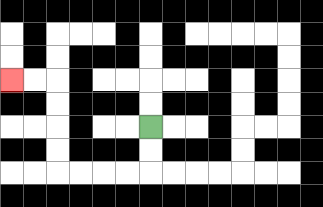{'start': '[6, 5]', 'end': '[0, 3]', 'path_directions': 'D,D,L,L,L,L,U,U,U,U,L,L', 'path_coordinates': '[[6, 5], [6, 6], [6, 7], [5, 7], [4, 7], [3, 7], [2, 7], [2, 6], [2, 5], [2, 4], [2, 3], [1, 3], [0, 3]]'}